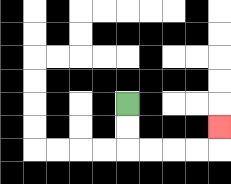{'start': '[5, 4]', 'end': '[9, 5]', 'path_directions': 'D,D,R,R,R,R,U', 'path_coordinates': '[[5, 4], [5, 5], [5, 6], [6, 6], [7, 6], [8, 6], [9, 6], [9, 5]]'}